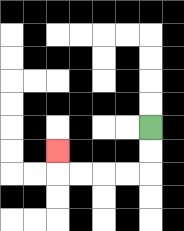{'start': '[6, 5]', 'end': '[2, 6]', 'path_directions': 'D,D,L,L,L,L,U', 'path_coordinates': '[[6, 5], [6, 6], [6, 7], [5, 7], [4, 7], [3, 7], [2, 7], [2, 6]]'}